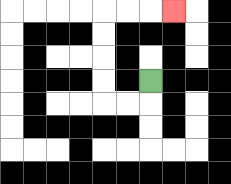{'start': '[6, 3]', 'end': '[7, 0]', 'path_directions': 'D,L,L,U,U,U,U,R,R,R', 'path_coordinates': '[[6, 3], [6, 4], [5, 4], [4, 4], [4, 3], [4, 2], [4, 1], [4, 0], [5, 0], [6, 0], [7, 0]]'}